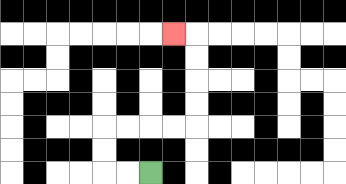{'start': '[6, 7]', 'end': '[7, 1]', 'path_directions': 'L,L,U,U,R,R,R,R,U,U,U,U,L', 'path_coordinates': '[[6, 7], [5, 7], [4, 7], [4, 6], [4, 5], [5, 5], [6, 5], [7, 5], [8, 5], [8, 4], [8, 3], [8, 2], [8, 1], [7, 1]]'}